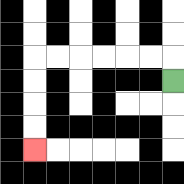{'start': '[7, 3]', 'end': '[1, 6]', 'path_directions': 'U,L,L,L,L,L,L,D,D,D,D', 'path_coordinates': '[[7, 3], [7, 2], [6, 2], [5, 2], [4, 2], [3, 2], [2, 2], [1, 2], [1, 3], [1, 4], [1, 5], [1, 6]]'}